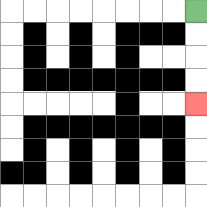{'start': '[8, 0]', 'end': '[8, 4]', 'path_directions': 'D,D,D,D', 'path_coordinates': '[[8, 0], [8, 1], [8, 2], [8, 3], [8, 4]]'}